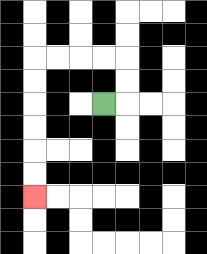{'start': '[4, 4]', 'end': '[1, 8]', 'path_directions': 'R,U,U,L,L,L,L,D,D,D,D,D,D', 'path_coordinates': '[[4, 4], [5, 4], [5, 3], [5, 2], [4, 2], [3, 2], [2, 2], [1, 2], [1, 3], [1, 4], [1, 5], [1, 6], [1, 7], [1, 8]]'}